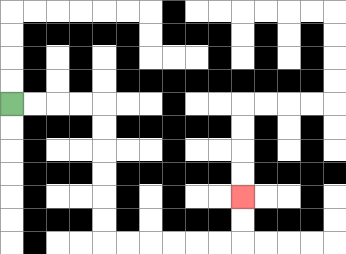{'start': '[0, 4]', 'end': '[10, 8]', 'path_directions': 'R,R,R,R,D,D,D,D,D,D,R,R,R,R,R,R,U,U', 'path_coordinates': '[[0, 4], [1, 4], [2, 4], [3, 4], [4, 4], [4, 5], [4, 6], [4, 7], [4, 8], [4, 9], [4, 10], [5, 10], [6, 10], [7, 10], [8, 10], [9, 10], [10, 10], [10, 9], [10, 8]]'}